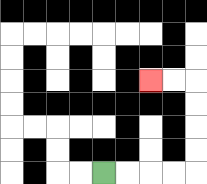{'start': '[4, 7]', 'end': '[6, 3]', 'path_directions': 'R,R,R,R,U,U,U,U,L,L', 'path_coordinates': '[[4, 7], [5, 7], [6, 7], [7, 7], [8, 7], [8, 6], [8, 5], [8, 4], [8, 3], [7, 3], [6, 3]]'}